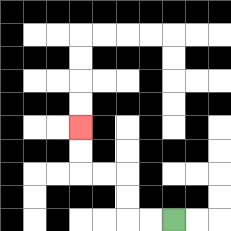{'start': '[7, 9]', 'end': '[3, 5]', 'path_directions': 'L,L,U,U,L,L,U,U', 'path_coordinates': '[[7, 9], [6, 9], [5, 9], [5, 8], [5, 7], [4, 7], [3, 7], [3, 6], [3, 5]]'}